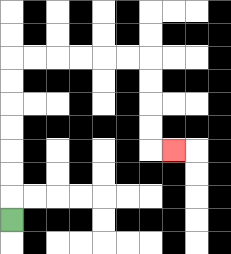{'start': '[0, 9]', 'end': '[7, 6]', 'path_directions': 'U,U,U,U,U,U,U,R,R,R,R,R,R,D,D,D,D,R', 'path_coordinates': '[[0, 9], [0, 8], [0, 7], [0, 6], [0, 5], [0, 4], [0, 3], [0, 2], [1, 2], [2, 2], [3, 2], [4, 2], [5, 2], [6, 2], [6, 3], [6, 4], [6, 5], [6, 6], [7, 6]]'}